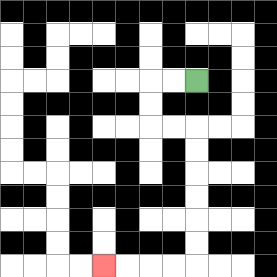{'start': '[8, 3]', 'end': '[4, 11]', 'path_directions': 'L,L,D,D,R,R,D,D,D,D,D,D,L,L,L,L', 'path_coordinates': '[[8, 3], [7, 3], [6, 3], [6, 4], [6, 5], [7, 5], [8, 5], [8, 6], [8, 7], [8, 8], [8, 9], [8, 10], [8, 11], [7, 11], [6, 11], [5, 11], [4, 11]]'}